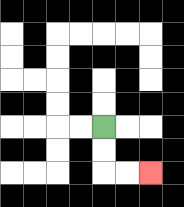{'start': '[4, 5]', 'end': '[6, 7]', 'path_directions': 'D,D,R,R', 'path_coordinates': '[[4, 5], [4, 6], [4, 7], [5, 7], [6, 7]]'}